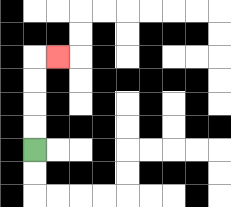{'start': '[1, 6]', 'end': '[2, 2]', 'path_directions': 'U,U,U,U,R', 'path_coordinates': '[[1, 6], [1, 5], [1, 4], [1, 3], [1, 2], [2, 2]]'}